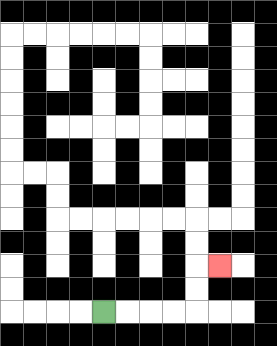{'start': '[4, 13]', 'end': '[9, 11]', 'path_directions': 'R,R,R,R,U,U,R', 'path_coordinates': '[[4, 13], [5, 13], [6, 13], [7, 13], [8, 13], [8, 12], [8, 11], [9, 11]]'}